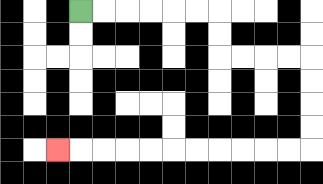{'start': '[3, 0]', 'end': '[2, 6]', 'path_directions': 'R,R,R,R,R,R,D,D,R,R,R,R,D,D,D,D,L,L,L,L,L,L,L,L,L,L,L', 'path_coordinates': '[[3, 0], [4, 0], [5, 0], [6, 0], [7, 0], [8, 0], [9, 0], [9, 1], [9, 2], [10, 2], [11, 2], [12, 2], [13, 2], [13, 3], [13, 4], [13, 5], [13, 6], [12, 6], [11, 6], [10, 6], [9, 6], [8, 6], [7, 6], [6, 6], [5, 6], [4, 6], [3, 6], [2, 6]]'}